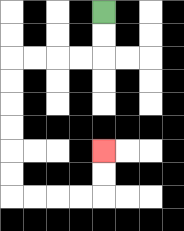{'start': '[4, 0]', 'end': '[4, 6]', 'path_directions': 'D,D,L,L,L,L,D,D,D,D,D,D,R,R,R,R,U,U', 'path_coordinates': '[[4, 0], [4, 1], [4, 2], [3, 2], [2, 2], [1, 2], [0, 2], [0, 3], [0, 4], [0, 5], [0, 6], [0, 7], [0, 8], [1, 8], [2, 8], [3, 8], [4, 8], [4, 7], [4, 6]]'}